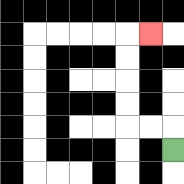{'start': '[7, 6]', 'end': '[6, 1]', 'path_directions': 'U,L,L,U,U,U,U,R', 'path_coordinates': '[[7, 6], [7, 5], [6, 5], [5, 5], [5, 4], [5, 3], [5, 2], [5, 1], [6, 1]]'}